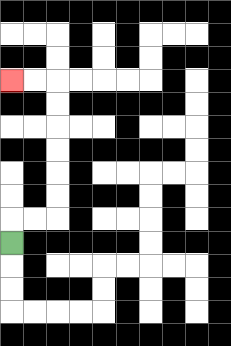{'start': '[0, 10]', 'end': '[0, 3]', 'path_directions': 'U,R,R,U,U,U,U,U,U,L,L', 'path_coordinates': '[[0, 10], [0, 9], [1, 9], [2, 9], [2, 8], [2, 7], [2, 6], [2, 5], [2, 4], [2, 3], [1, 3], [0, 3]]'}